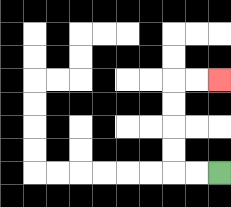{'start': '[9, 7]', 'end': '[9, 3]', 'path_directions': 'L,L,U,U,U,U,R,R', 'path_coordinates': '[[9, 7], [8, 7], [7, 7], [7, 6], [7, 5], [7, 4], [7, 3], [8, 3], [9, 3]]'}